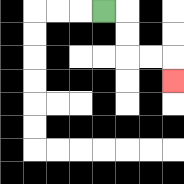{'start': '[4, 0]', 'end': '[7, 3]', 'path_directions': 'R,D,D,R,R,D', 'path_coordinates': '[[4, 0], [5, 0], [5, 1], [5, 2], [6, 2], [7, 2], [7, 3]]'}